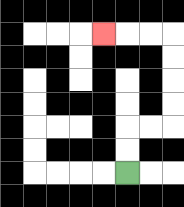{'start': '[5, 7]', 'end': '[4, 1]', 'path_directions': 'U,U,R,R,U,U,U,U,L,L,L', 'path_coordinates': '[[5, 7], [5, 6], [5, 5], [6, 5], [7, 5], [7, 4], [7, 3], [7, 2], [7, 1], [6, 1], [5, 1], [4, 1]]'}